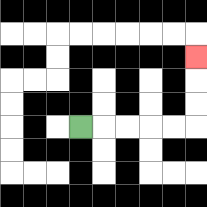{'start': '[3, 5]', 'end': '[8, 2]', 'path_directions': 'R,R,R,R,R,U,U,U', 'path_coordinates': '[[3, 5], [4, 5], [5, 5], [6, 5], [7, 5], [8, 5], [8, 4], [8, 3], [8, 2]]'}